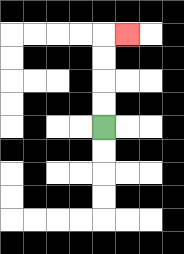{'start': '[4, 5]', 'end': '[5, 1]', 'path_directions': 'U,U,U,U,R', 'path_coordinates': '[[4, 5], [4, 4], [4, 3], [4, 2], [4, 1], [5, 1]]'}